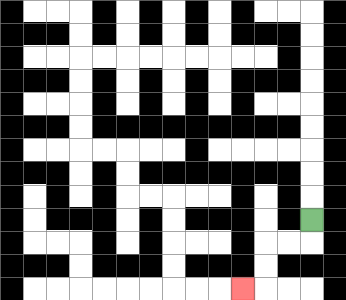{'start': '[13, 9]', 'end': '[10, 12]', 'path_directions': 'D,L,L,D,D,L', 'path_coordinates': '[[13, 9], [13, 10], [12, 10], [11, 10], [11, 11], [11, 12], [10, 12]]'}